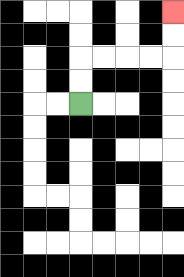{'start': '[3, 4]', 'end': '[7, 0]', 'path_directions': 'U,U,R,R,R,R,U,U', 'path_coordinates': '[[3, 4], [3, 3], [3, 2], [4, 2], [5, 2], [6, 2], [7, 2], [7, 1], [7, 0]]'}